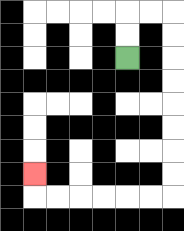{'start': '[5, 2]', 'end': '[1, 7]', 'path_directions': 'U,U,R,R,D,D,D,D,D,D,D,D,L,L,L,L,L,L,U', 'path_coordinates': '[[5, 2], [5, 1], [5, 0], [6, 0], [7, 0], [7, 1], [7, 2], [7, 3], [7, 4], [7, 5], [7, 6], [7, 7], [7, 8], [6, 8], [5, 8], [4, 8], [3, 8], [2, 8], [1, 8], [1, 7]]'}